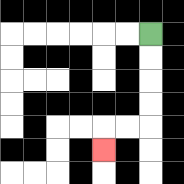{'start': '[6, 1]', 'end': '[4, 6]', 'path_directions': 'D,D,D,D,L,L,D', 'path_coordinates': '[[6, 1], [6, 2], [6, 3], [6, 4], [6, 5], [5, 5], [4, 5], [4, 6]]'}